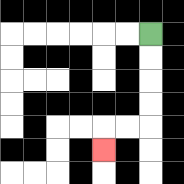{'start': '[6, 1]', 'end': '[4, 6]', 'path_directions': 'D,D,D,D,L,L,D', 'path_coordinates': '[[6, 1], [6, 2], [6, 3], [6, 4], [6, 5], [5, 5], [4, 5], [4, 6]]'}